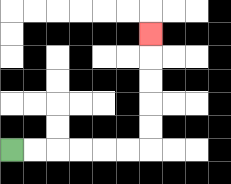{'start': '[0, 6]', 'end': '[6, 1]', 'path_directions': 'R,R,R,R,R,R,U,U,U,U,U', 'path_coordinates': '[[0, 6], [1, 6], [2, 6], [3, 6], [4, 6], [5, 6], [6, 6], [6, 5], [6, 4], [6, 3], [6, 2], [6, 1]]'}